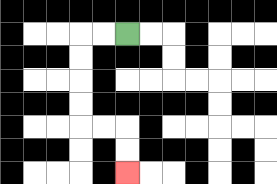{'start': '[5, 1]', 'end': '[5, 7]', 'path_directions': 'L,L,D,D,D,D,R,R,D,D', 'path_coordinates': '[[5, 1], [4, 1], [3, 1], [3, 2], [3, 3], [3, 4], [3, 5], [4, 5], [5, 5], [5, 6], [5, 7]]'}